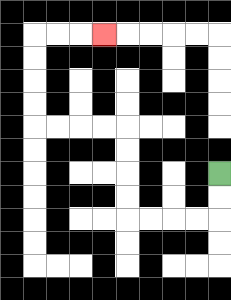{'start': '[9, 7]', 'end': '[4, 1]', 'path_directions': 'D,D,L,L,L,L,U,U,U,U,L,L,L,L,U,U,U,U,R,R,R', 'path_coordinates': '[[9, 7], [9, 8], [9, 9], [8, 9], [7, 9], [6, 9], [5, 9], [5, 8], [5, 7], [5, 6], [5, 5], [4, 5], [3, 5], [2, 5], [1, 5], [1, 4], [1, 3], [1, 2], [1, 1], [2, 1], [3, 1], [4, 1]]'}